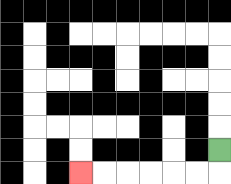{'start': '[9, 6]', 'end': '[3, 7]', 'path_directions': 'D,L,L,L,L,L,L', 'path_coordinates': '[[9, 6], [9, 7], [8, 7], [7, 7], [6, 7], [5, 7], [4, 7], [3, 7]]'}